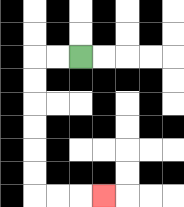{'start': '[3, 2]', 'end': '[4, 8]', 'path_directions': 'L,L,D,D,D,D,D,D,R,R,R', 'path_coordinates': '[[3, 2], [2, 2], [1, 2], [1, 3], [1, 4], [1, 5], [1, 6], [1, 7], [1, 8], [2, 8], [3, 8], [4, 8]]'}